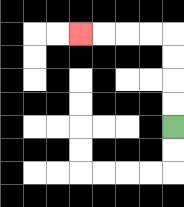{'start': '[7, 5]', 'end': '[3, 1]', 'path_directions': 'U,U,U,U,L,L,L,L', 'path_coordinates': '[[7, 5], [7, 4], [7, 3], [7, 2], [7, 1], [6, 1], [5, 1], [4, 1], [3, 1]]'}